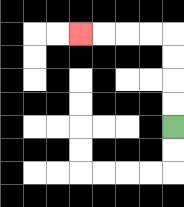{'start': '[7, 5]', 'end': '[3, 1]', 'path_directions': 'U,U,U,U,L,L,L,L', 'path_coordinates': '[[7, 5], [7, 4], [7, 3], [7, 2], [7, 1], [6, 1], [5, 1], [4, 1], [3, 1]]'}